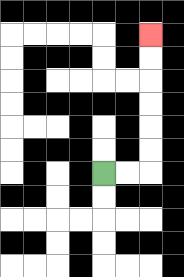{'start': '[4, 7]', 'end': '[6, 1]', 'path_directions': 'R,R,U,U,U,U,U,U', 'path_coordinates': '[[4, 7], [5, 7], [6, 7], [6, 6], [6, 5], [6, 4], [6, 3], [6, 2], [6, 1]]'}